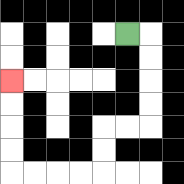{'start': '[5, 1]', 'end': '[0, 3]', 'path_directions': 'R,D,D,D,D,L,L,D,D,L,L,L,L,U,U,U,U', 'path_coordinates': '[[5, 1], [6, 1], [6, 2], [6, 3], [6, 4], [6, 5], [5, 5], [4, 5], [4, 6], [4, 7], [3, 7], [2, 7], [1, 7], [0, 7], [0, 6], [0, 5], [0, 4], [0, 3]]'}